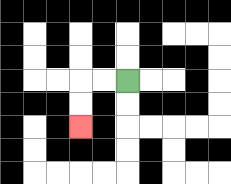{'start': '[5, 3]', 'end': '[3, 5]', 'path_directions': 'L,L,D,D', 'path_coordinates': '[[5, 3], [4, 3], [3, 3], [3, 4], [3, 5]]'}